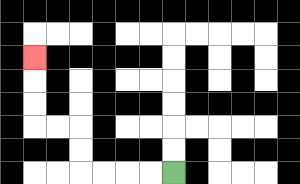{'start': '[7, 7]', 'end': '[1, 2]', 'path_directions': 'L,L,L,L,U,U,L,L,U,U,U', 'path_coordinates': '[[7, 7], [6, 7], [5, 7], [4, 7], [3, 7], [3, 6], [3, 5], [2, 5], [1, 5], [1, 4], [1, 3], [1, 2]]'}